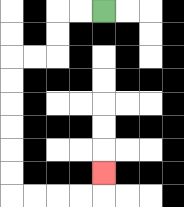{'start': '[4, 0]', 'end': '[4, 7]', 'path_directions': 'L,L,D,D,L,L,D,D,D,D,D,D,R,R,R,R,U', 'path_coordinates': '[[4, 0], [3, 0], [2, 0], [2, 1], [2, 2], [1, 2], [0, 2], [0, 3], [0, 4], [0, 5], [0, 6], [0, 7], [0, 8], [1, 8], [2, 8], [3, 8], [4, 8], [4, 7]]'}